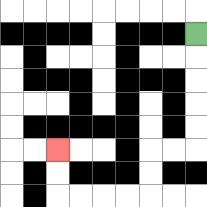{'start': '[8, 1]', 'end': '[2, 6]', 'path_directions': 'D,D,D,D,D,L,L,D,D,L,L,L,L,U,U', 'path_coordinates': '[[8, 1], [8, 2], [8, 3], [8, 4], [8, 5], [8, 6], [7, 6], [6, 6], [6, 7], [6, 8], [5, 8], [4, 8], [3, 8], [2, 8], [2, 7], [2, 6]]'}